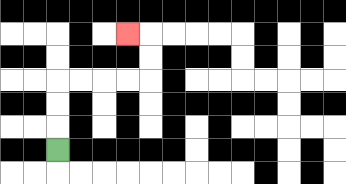{'start': '[2, 6]', 'end': '[5, 1]', 'path_directions': 'U,U,U,R,R,R,R,U,U,L', 'path_coordinates': '[[2, 6], [2, 5], [2, 4], [2, 3], [3, 3], [4, 3], [5, 3], [6, 3], [6, 2], [6, 1], [5, 1]]'}